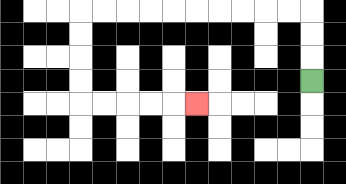{'start': '[13, 3]', 'end': '[8, 4]', 'path_directions': 'U,U,U,L,L,L,L,L,L,L,L,L,L,D,D,D,D,R,R,R,R,R', 'path_coordinates': '[[13, 3], [13, 2], [13, 1], [13, 0], [12, 0], [11, 0], [10, 0], [9, 0], [8, 0], [7, 0], [6, 0], [5, 0], [4, 0], [3, 0], [3, 1], [3, 2], [3, 3], [3, 4], [4, 4], [5, 4], [6, 4], [7, 4], [8, 4]]'}